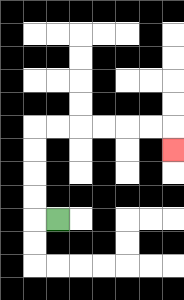{'start': '[2, 9]', 'end': '[7, 6]', 'path_directions': 'L,U,U,U,U,R,R,R,R,R,R,D', 'path_coordinates': '[[2, 9], [1, 9], [1, 8], [1, 7], [1, 6], [1, 5], [2, 5], [3, 5], [4, 5], [5, 5], [6, 5], [7, 5], [7, 6]]'}